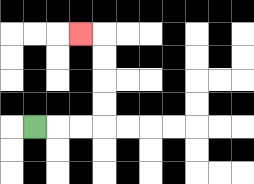{'start': '[1, 5]', 'end': '[3, 1]', 'path_directions': 'R,R,R,U,U,U,U,L', 'path_coordinates': '[[1, 5], [2, 5], [3, 5], [4, 5], [4, 4], [4, 3], [4, 2], [4, 1], [3, 1]]'}